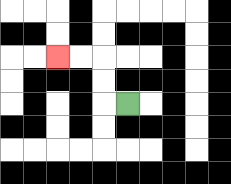{'start': '[5, 4]', 'end': '[2, 2]', 'path_directions': 'L,U,U,L,L', 'path_coordinates': '[[5, 4], [4, 4], [4, 3], [4, 2], [3, 2], [2, 2]]'}